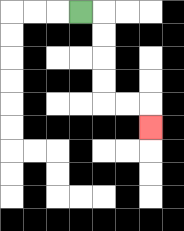{'start': '[3, 0]', 'end': '[6, 5]', 'path_directions': 'R,D,D,D,D,R,R,D', 'path_coordinates': '[[3, 0], [4, 0], [4, 1], [4, 2], [4, 3], [4, 4], [5, 4], [6, 4], [6, 5]]'}